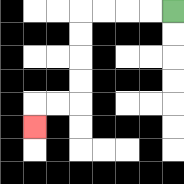{'start': '[7, 0]', 'end': '[1, 5]', 'path_directions': 'L,L,L,L,D,D,D,D,L,L,D', 'path_coordinates': '[[7, 0], [6, 0], [5, 0], [4, 0], [3, 0], [3, 1], [3, 2], [3, 3], [3, 4], [2, 4], [1, 4], [1, 5]]'}